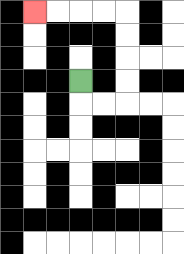{'start': '[3, 3]', 'end': '[1, 0]', 'path_directions': 'D,R,R,U,U,U,U,L,L,L,L', 'path_coordinates': '[[3, 3], [3, 4], [4, 4], [5, 4], [5, 3], [5, 2], [5, 1], [5, 0], [4, 0], [3, 0], [2, 0], [1, 0]]'}